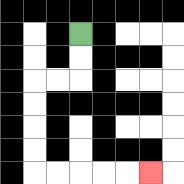{'start': '[3, 1]', 'end': '[6, 7]', 'path_directions': 'D,D,L,L,D,D,D,D,R,R,R,R,R', 'path_coordinates': '[[3, 1], [3, 2], [3, 3], [2, 3], [1, 3], [1, 4], [1, 5], [1, 6], [1, 7], [2, 7], [3, 7], [4, 7], [5, 7], [6, 7]]'}